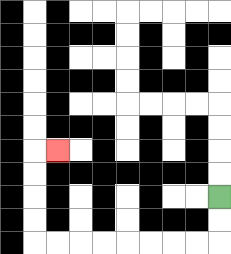{'start': '[9, 8]', 'end': '[2, 6]', 'path_directions': 'D,D,L,L,L,L,L,L,L,L,U,U,U,U,R', 'path_coordinates': '[[9, 8], [9, 9], [9, 10], [8, 10], [7, 10], [6, 10], [5, 10], [4, 10], [3, 10], [2, 10], [1, 10], [1, 9], [1, 8], [1, 7], [1, 6], [2, 6]]'}